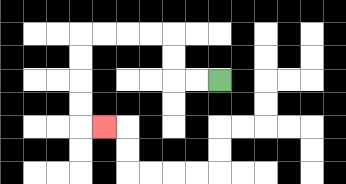{'start': '[9, 3]', 'end': '[4, 5]', 'path_directions': 'L,L,U,U,L,L,L,L,D,D,D,D,R', 'path_coordinates': '[[9, 3], [8, 3], [7, 3], [7, 2], [7, 1], [6, 1], [5, 1], [4, 1], [3, 1], [3, 2], [3, 3], [3, 4], [3, 5], [4, 5]]'}